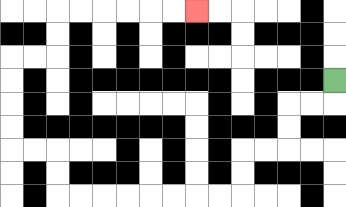{'start': '[14, 3]', 'end': '[8, 0]', 'path_directions': 'D,L,L,D,D,L,L,D,D,L,L,L,L,L,L,L,L,U,U,L,L,U,U,U,U,R,R,U,U,R,R,R,R,R,R', 'path_coordinates': '[[14, 3], [14, 4], [13, 4], [12, 4], [12, 5], [12, 6], [11, 6], [10, 6], [10, 7], [10, 8], [9, 8], [8, 8], [7, 8], [6, 8], [5, 8], [4, 8], [3, 8], [2, 8], [2, 7], [2, 6], [1, 6], [0, 6], [0, 5], [0, 4], [0, 3], [0, 2], [1, 2], [2, 2], [2, 1], [2, 0], [3, 0], [4, 0], [5, 0], [6, 0], [7, 0], [8, 0]]'}